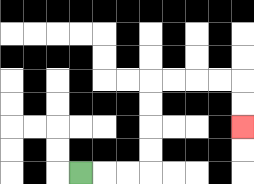{'start': '[3, 7]', 'end': '[10, 5]', 'path_directions': 'R,R,R,U,U,U,U,R,R,R,R,D,D', 'path_coordinates': '[[3, 7], [4, 7], [5, 7], [6, 7], [6, 6], [6, 5], [6, 4], [6, 3], [7, 3], [8, 3], [9, 3], [10, 3], [10, 4], [10, 5]]'}